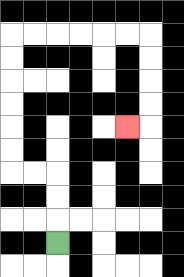{'start': '[2, 10]', 'end': '[5, 5]', 'path_directions': 'U,U,U,L,L,U,U,U,U,U,U,R,R,R,R,R,R,D,D,D,D,L', 'path_coordinates': '[[2, 10], [2, 9], [2, 8], [2, 7], [1, 7], [0, 7], [0, 6], [0, 5], [0, 4], [0, 3], [0, 2], [0, 1], [1, 1], [2, 1], [3, 1], [4, 1], [5, 1], [6, 1], [6, 2], [6, 3], [6, 4], [6, 5], [5, 5]]'}